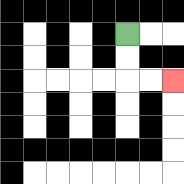{'start': '[5, 1]', 'end': '[7, 3]', 'path_directions': 'D,D,R,R', 'path_coordinates': '[[5, 1], [5, 2], [5, 3], [6, 3], [7, 3]]'}